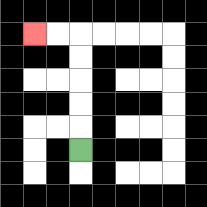{'start': '[3, 6]', 'end': '[1, 1]', 'path_directions': 'U,U,U,U,U,L,L', 'path_coordinates': '[[3, 6], [3, 5], [3, 4], [3, 3], [3, 2], [3, 1], [2, 1], [1, 1]]'}